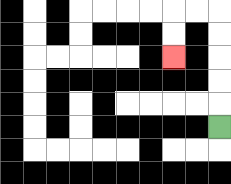{'start': '[9, 5]', 'end': '[7, 2]', 'path_directions': 'U,U,U,U,U,L,L,D,D', 'path_coordinates': '[[9, 5], [9, 4], [9, 3], [9, 2], [9, 1], [9, 0], [8, 0], [7, 0], [7, 1], [7, 2]]'}